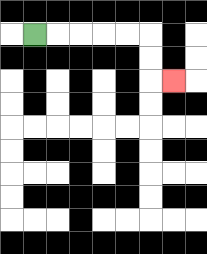{'start': '[1, 1]', 'end': '[7, 3]', 'path_directions': 'R,R,R,R,R,D,D,R', 'path_coordinates': '[[1, 1], [2, 1], [3, 1], [4, 1], [5, 1], [6, 1], [6, 2], [6, 3], [7, 3]]'}